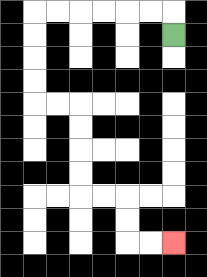{'start': '[7, 1]', 'end': '[7, 10]', 'path_directions': 'U,L,L,L,L,L,L,D,D,D,D,R,R,D,D,D,D,R,R,D,D,R,R', 'path_coordinates': '[[7, 1], [7, 0], [6, 0], [5, 0], [4, 0], [3, 0], [2, 0], [1, 0], [1, 1], [1, 2], [1, 3], [1, 4], [2, 4], [3, 4], [3, 5], [3, 6], [3, 7], [3, 8], [4, 8], [5, 8], [5, 9], [5, 10], [6, 10], [7, 10]]'}